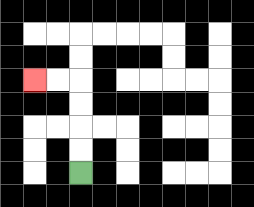{'start': '[3, 7]', 'end': '[1, 3]', 'path_directions': 'U,U,U,U,L,L', 'path_coordinates': '[[3, 7], [3, 6], [3, 5], [3, 4], [3, 3], [2, 3], [1, 3]]'}